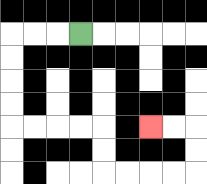{'start': '[3, 1]', 'end': '[6, 5]', 'path_directions': 'L,L,L,D,D,D,D,R,R,R,R,D,D,R,R,R,R,U,U,L,L', 'path_coordinates': '[[3, 1], [2, 1], [1, 1], [0, 1], [0, 2], [0, 3], [0, 4], [0, 5], [1, 5], [2, 5], [3, 5], [4, 5], [4, 6], [4, 7], [5, 7], [6, 7], [7, 7], [8, 7], [8, 6], [8, 5], [7, 5], [6, 5]]'}